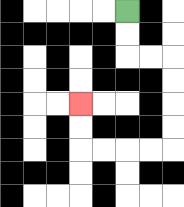{'start': '[5, 0]', 'end': '[3, 4]', 'path_directions': 'D,D,R,R,D,D,D,D,L,L,L,L,U,U', 'path_coordinates': '[[5, 0], [5, 1], [5, 2], [6, 2], [7, 2], [7, 3], [7, 4], [7, 5], [7, 6], [6, 6], [5, 6], [4, 6], [3, 6], [3, 5], [3, 4]]'}